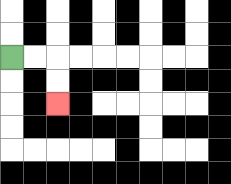{'start': '[0, 2]', 'end': '[2, 4]', 'path_directions': 'R,R,D,D', 'path_coordinates': '[[0, 2], [1, 2], [2, 2], [2, 3], [2, 4]]'}